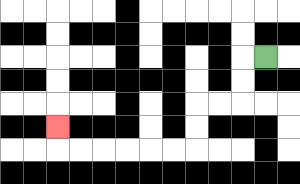{'start': '[11, 2]', 'end': '[2, 5]', 'path_directions': 'L,D,D,L,L,D,D,L,L,L,L,L,L,U', 'path_coordinates': '[[11, 2], [10, 2], [10, 3], [10, 4], [9, 4], [8, 4], [8, 5], [8, 6], [7, 6], [6, 6], [5, 6], [4, 6], [3, 6], [2, 6], [2, 5]]'}